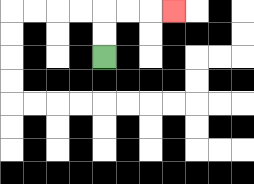{'start': '[4, 2]', 'end': '[7, 0]', 'path_directions': 'U,U,R,R,R', 'path_coordinates': '[[4, 2], [4, 1], [4, 0], [5, 0], [6, 0], [7, 0]]'}